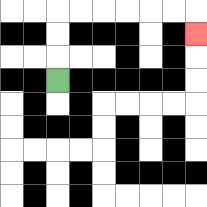{'start': '[2, 3]', 'end': '[8, 1]', 'path_directions': 'U,U,U,R,R,R,R,R,R,D', 'path_coordinates': '[[2, 3], [2, 2], [2, 1], [2, 0], [3, 0], [4, 0], [5, 0], [6, 0], [7, 0], [8, 0], [8, 1]]'}